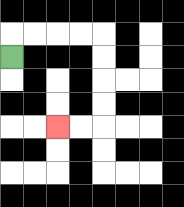{'start': '[0, 2]', 'end': '[2, 5]', 'path_directions': 'U,R,R,R,R,D,D,D,D,L,L', 'path_coordinates': '[[0, 2], [0, 1], [1, 1], [2, 1], [3, 1], [4, 1], [4, 2], [4, 3], [4, 4], [4, 5], [3, 5], [2, 5]]'}